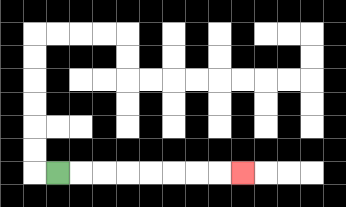{'start': '[2, 7]', 'end': '[10, 7]', 'path_directions': 'R,R,R,R,R,R,R,R', 'path_coordinates': '[[2, 7], [3, 7], [4, 7], [5, 7], [6, 7], [7, 7], [8, 7], [9, 7], [10, 7]]'}